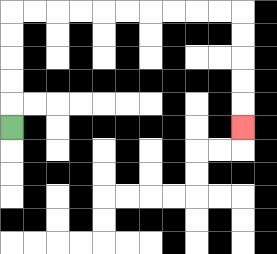{'start': '[0, 5]', 'end': '[10, 5]', 'path_directions': 'U,U,U,U,U,R,R,R,R,R,R,R,R,R,R,D,D,D,D,D', 'path_coordinates': '[[0, 5], [0, 4], [0, 3], [0, 2], [0, 1], [0, 0], [1, 0], [2, 0], [3, 0], [4, 0], [5, 0], [6, 0], [7, 0], [8, 0], [9, 0], [10, 0], [10, 1], [10, 2], [10, 3], [10, 4], [10, 5]]'}